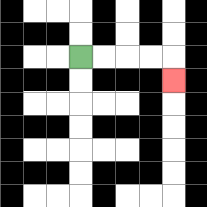{'start': '[3, 2]', 'end': '[7, 3]', 'path_directions': 'R,R,R,R,D', 'path_coordinates': '[[3, 2], [4, 2], [5, 2], [6, 2], [7, 2], [7, 3]]'}